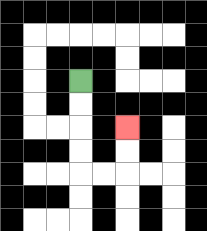{'start': '[3, 3]', 'end': '[5, 5]', 'path_directions': 'D,D,D,D,R,R,U,U', 'path_coordinates': '[[3, 3], [3, 4], [3, 5], [3, 6], [3, 7], [4, 7], [5, 7], [5, 6], [5, 5]]'}